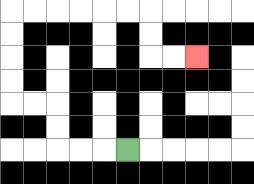{'start': '[5, 6]', 'end': '[8, 2]', 'path_directions': 'L,L,L,U,U,L,L,U,U,U,U,R,R,R,R,R,R,D,D,R,R', 'path_coordinates': '[[5, 6], [4, 6], [3, 6], [2, 6], [2, 5], [2, 4], [1, 4], [0, 4], [0, 3], [0, 2], [0, 1], [0, 0], [1, 0], [2, 0], [3, 0], [4, 0], [5, 0], [6, 0], [6, 1], [6, 2], [7, 2], [8, 2]]'}